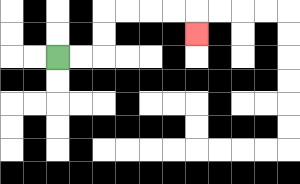{'start': '[2, 2]', 'end': '[8, 1]', 'path_directions': 'R,R,U,U,R,R,R,R,D', 'path_coordinates': '[[2, 2], [3, 2], [4, 2], [4, 1], [4, 0], [5, 0], [6, 0], [7, 0], [8, 0], [8, 1]]'}